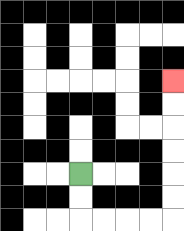{'start': '[3, 7]', 'end': '[7, 3]', 'path_directions': 'D,D,R,R,R,R,U,U,U,U,U,U', 'path_coordinates': '[[3, 7], [3, 8], [3, 9], [4, 9], [5, 9], [6, 9], [7, 9], [7, 8], [7, 7], [7, 6], [7, 5], [7, 4], [7, 3]]'}